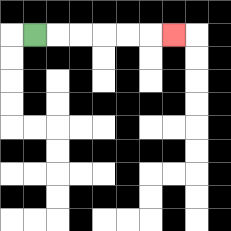{'start': '[1, 1]', 'end': '[7, 1]', 'path_directions': 'R,R,R,R,R,R', 'path_coordinates': '[[1, 1], [2, 1], [3, 1], [4, 1], [5, 1], [6, 1], [7, 1]]'}